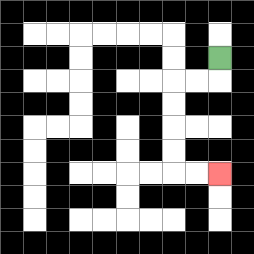{'start': '[9, 2]', 'end': '[9, 7]', 'path_directions': 'D,L,L,D,D,D,D,R,R', 'path_coordinates': '[[9, 2], [9, 3], [8, 3], [7, 3], [7, 4], [7, 5], [7, 6], [7, 7], [8, 7], [9, 7]]'}